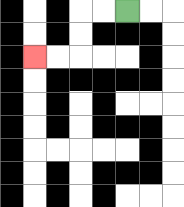{'start': '[5, 0]', 'end': '[1, 2]', 'path_directions': 'L,L,D,D,L,L', 'path_coordinates': '[[5, 0], [4, 0], [3, 0], [3, 1], [3, 2], [2, 2], [1, 2]]'}